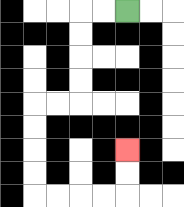{'start': '[5, 0]', 'end': '[5, 6]', 'path_directions': 'L,L,D,D,D,D,L,L,D,D,D,D,R,R,R,R,U,U', 'path_coordinates': '[[5, 0], [4, 0], [3, 0], [3, 1], [3, 2], [3, 3], [3, 4], [2, 4], [1, 4], [1, 5], [1, 6], [1, 7], [1, 8], [2, 8], [3, 8], [4, 8], [5, 8], [5, 7], [5, 6]]'}